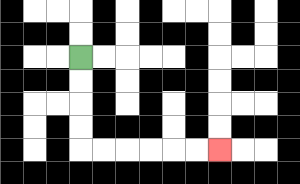{'start': '[3, 2]', 'end': '[9, 6]', 'path_directions': 'D,D,D,D,R,R,R,R,R,R', 'path_coordinates': '[[3, 2], [3, 3], [3, 4], [3, 5], [3, 6], [4, 6], [5, 6], [6, 6], [7, 6], [8, 6], [9, 6]]'}